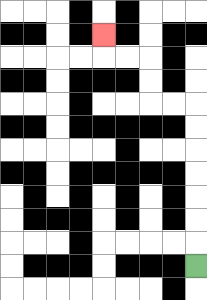{'start': '[8, 11]', 'end': '[4, 1]', 'path_directions': 'U,U,U,U,U,U,U,L,L,U,U,L,L,U', 'path_coordinates': '[[8, 11], [8, 10], [8, 9], [8, 8], [8, 7], [8, 6], [8, 5], [8, 4], [7, 4], [6, 4], [6, 3], [6, 2], [5, 2], [4, 2], [4, 1]]'}